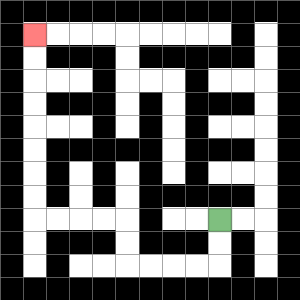{'start': '[9, 9]', 'end': '[1, 1]', 'path_directions': 'D,D,L,L,L,L,U,U,L,L,L,L,U,U,U,U,U,U,U,U', 'path_coordinates': '[[9, 9], [9, 10], [9, 11], [8, 11], [7, 11], [6, 11], [5, 11], [5, 10], [5, 9], [4, 9], [3, 9], [2, 9], [1, 9], [1, 8], [1, 7], [1, 6], [1, 5], [1, 4], [1, 3], [1, 2], [1, 1]]'}